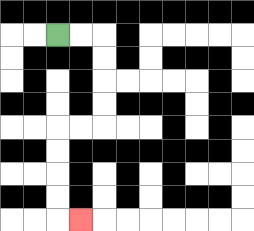{'start': '[2, 1]', 'end': '[3, 9]', 'path_directions': 'R,R,D,D,D,D,L,L,D,D,D,D,R', 'path_coordinates': '[[2, 1], [3, 1], [4, 1], [4, 2], [4, 3], [4, 4], [4, 5], [3, 5], [2, 5], [2, 6], [2, 7], [2, 8], [2, 9], [3, 9]]'}